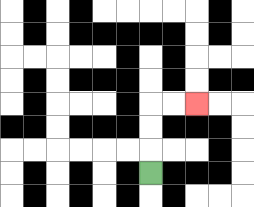{'start': '[6, 7]', 'end': '[8, 4]', 'path_directions': 'U,U,U,R,R', 'path_coordinates': '[[6, 7], [6, 6], [6, 5], [6, 4], [7, 4], [8, 4]]'}